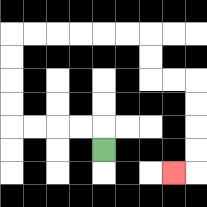{'start': '[4, 6]', 'end': '[7, 7]', 'path_directions': 'U,L,L,L,L,U,U,U,U,R,R,R,R,R,R,D,D,R,R,D,D,D,D,L', 'path_coordinates': '[[4, 6], [4, 5], [3, 5], [2, 5], [1, 5], [0, 5], [0, 4], [0, 3], [0, 2], [0, 1], [1, 1], [2, 1], [3, 1], [4, 1], [5, 1], [6, 1], [6, 2], [6, 3], [7, 3], [8, 3], [8, 4], [8, 5], [8, 6], [8, 7], [7, 7]]'}